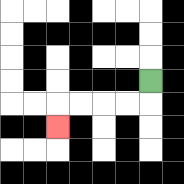{'start': '[6, 3]', 'end': '[2, 5]', 'path_directions': 'D,L,L,L,L,D', 'path_coordinates': '[[6, 3], [6, 4], [5, 4], [4, 4], [3, 4], [2, 4], [2, 5]]'}